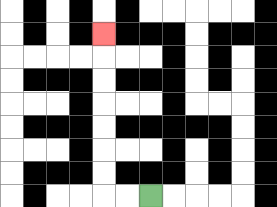{'start': '[6, 8]', 'end': '[4, 1]', 'path_directions': 'L,L,U,U,U,U,U,U,U', 'path_coordinates': '[[6, 8], [5, 8], [4, 8], [4, 7], [4, 6], [4, 5], [4, 4], [4, 3], [4, 2], [4, 1]]'}